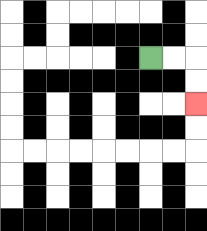{'start': '[6, 2]', 'end': '[8, 4]', 'path_directions': 'R,R,D,D', 'path_coordinates': '[[6, 2], [7, 2], [8, 2], [8, 3], [8, 4]]'}